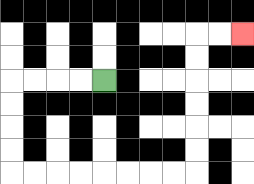{'start': '[4, 3]', 'end': '[10, 1]', 'path_directions': 'L,L,L,L,D,D,D,D,R,R,R,R,R,R,R,R,U,U,U,U,U,U,R,R', 'path_coordinates': '[[4, 3], [3, 3], [2, 3], [1, 3], [0, 3], [0, 4], [0, 5], [0, 6], [0, 7], [1, 7], [2, 7], [3, 7], [4, 7], [5, 7], [6, 7], [7, 7], [8, 7], [8, 6], [8, 5], [8, 4], [8, 3], [8, 2], [8, 1], [9, 1], [10, 1]]'}